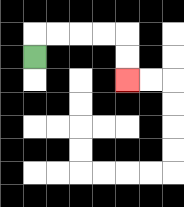{'start': '[1, 2]', 'end': '[5, 3]', 'path_directions': 'U,R,R,R,R,D,D', 'path_coordinates': '[[1, 2], [1, 1], [2, 1], [3, 1], [4, 1], [5, 1], [5, 2], [5, 3]]'}